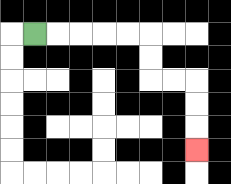{'start': '[1, 1]', 'end': '[8, 6]', 'path_directions': 'R,R,R,R,R,D,D,R,R,D,D,D', 'path_coordinates': '[[1, 1], [2, 1], [3, 1], [4, 1], [5, 1], [6, 1], [6, 2], [6, 3], [7, 3], [8, 3], [8, 4], [8, 5], [8, 6]]'}